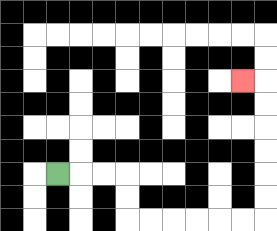{'start': '[2, 7]', 'end': '[10, 3]', 'path_directions': 'R,R,R,D,D,R,R,R,R,R,R,U,U,U,U,U,U,L', 'path_coordinates': '[[2, 7], [3, 7], [4, 7], [5, 7], [5, 8], [5, 9], [6, 9], [7, 9], [8, 9], [9, 9], [10, 9], [11, 9], [11, 8], [11, 7], [11, 6], [11, 5], [11, 4], [11, 3], [10, 3]]'}